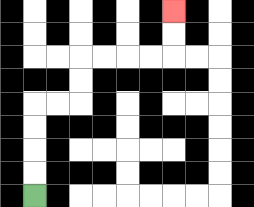{'start': '[1, 8]', 'end': '[7, 0]', 'path_directions': 'U,U,U,U,R,R,U,U,R,R,R,R,U,U', 'path_coordinates': '[[1, 8], [1, 7], [1, 6], [1, 5], [1, 4], [2, 4], [3, 4], [3, 3], [3, 2], [4, 2], [5, 2], [6, 2], [7, 2], [7, 1], [7, 0]]'}